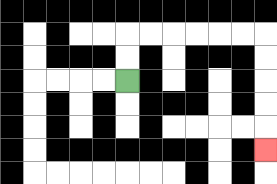{'start': '[5, 3]', 'end': '[11, 6]', 'path_directions': 'U,U,R,R,R,R,R,R,D,D,D,D,D', 'path_coordinates': '[[5, 3], [5, 2], [5, 1], [6, 1], [7, 1], [8, 1], [9, 1], [10, 1], [11, 1], [11, 2], [11, 3], [11, 4], [11, 5], [11, 6]]'}